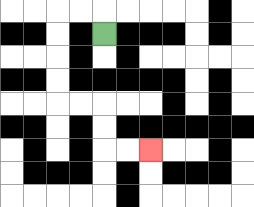{'start': '[4, 1]', 'end': '[6, 6]', 'path_directions': 'U,L,L,D,D,D,D,R,R,D,D,R,R', 'path_coordinates': '[[4, 1], [4, 0], [3, 0], [2, 0], [2, 1], [2, 2], [2, 3], [2, 4], [3, 4], [4, 4], [4, 5], [4, 6], [5, 6], [6, 6]]'}